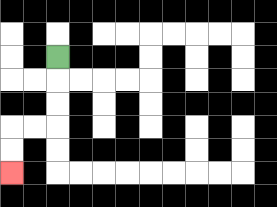{'start': '[2, 2]', 'end': '[0, 7]', 'path_directions': 'D,D,D,L,L,D,D', 'path_coordinates': '[[2, 2], [2, 3], [2, 4], [2, 5], [1, 5], [0, 5], [0, 6], [0, 7]]'}